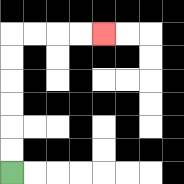{'start': '[0, 7]', 'end': '[4, 1]', 'path_directions': 'U,U,U,U,U,U,R,R,R,R', 'path_coordinates': '[[0, 7], [0, 6], [0, 5], [0, 4], [0, 3], [0, 2], [0, 1], [1, 1], [2, 1], [3, 1], [4, 1]]'}